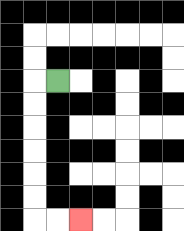{'start': '[2, 3]', 'end': '[3, 9]', 'path_directions': 'L,D,D,D,D,D,D,R,R', 'path_coordinates': '[[2, 3], [1, 3], [1, 4], [1, 5], [1, 6], [1, 7], [1, 8], [1, 9], [2, 9], [3, 9]]'}